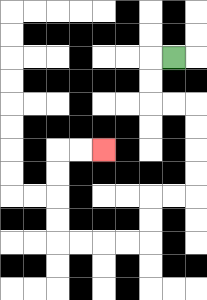{'start': '[7, 2]', 'end': '[4, 6]', 'path_directions': 'L,D,D,R,R,D,D,D,D,L,L,D,D,L,L,L,L,U,U,U,U,R,R', 'path_coordinates': '[[7, 2], [6, 2], [6, 3], [6, 4], [7, 4], [8, 4], [8, 5], [8, 6], [8, 7], [8, 8], [7, 8], [6, 8], [6, 9], [6, 10], [5, 10], [4, 10], [3, 10], [2, 10], [2, 9], [2, 8], [2, 7], [2, 6], [3, 6], [4, 6]]'}